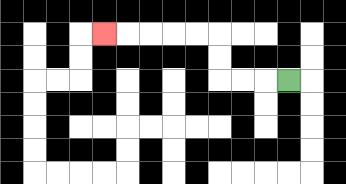{'start': '[12, 3]', 'end': '[4, 1]', 'path_directions': 'L,L,L,U,U,L,L,L,L,L', 'path_coordinates': '[[12, 3], [11, 3], [10, 3], [9, 3], [9, 2], [9, 1], [8, 1], [7, 1], [6, 1], [5, 1], [4, 1]]'}